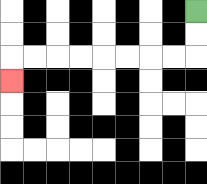{'start': '[8, 0]', 'end': '[0, 3]', 'path_directions': 'D,D,L,L,L,L,L,L,L,L,D', 'path_coordinates': '[[8, 0], [8, 1], [8, 2], [7, 2], [6, 2], [5, 2], [4, 2], [3, 2], [2, 2], [1, 2], [0, 2], [0, 3]]'}